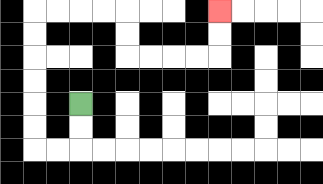{'start': '[3, 4]', 'end': '[9, 0]', 'path_directions': 'D,D,L,L,U,U,U,U,U,U,R,R,R,R,D,D,R,R,R,R,U,U', 'path_coordinates': '[[3, 4], [3, 5], [3, 6], [2, 6], [1, 6], [1, 5], [1, 4], [1, 3], [1, 2], [1, 1], [1, 0], [2, 0], [3, 0], [4, 0], [5, 0], [5, 1], [5, 2], [6, 2], [7, 2], [8, 2], [9, 2], [9, 1], [9, 0]]'}